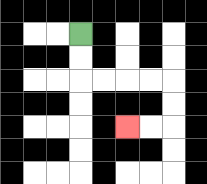{'start': '[3, 1]', 'end': '[5, 5]', 'path_directions': 'D,D,R,R,R,R,D,D,L,L', 'path_coordinates': '[[3, 1], [3, 2], [3, 3], [4, 3], [5, 3], [6, 3], [7, 3], [7, 4], [7, 5], [6, 5], [5, 5]]'}